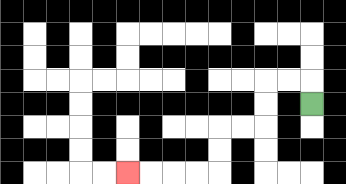{'start': '[13, 4]', 'end': '[5, 7]', 'path_directions': 'U,L,L,D,D,L,L,D,D,L,L,L,L', 'path_coordinates': '[[13, 4], [13, 3], [12, 3], [11, 3], [11, 4], [11, 5], [10, 5], [9, 5], [9, 6], [9, 7], [8, 7], [7, 7], [6, 7], [5, 7]]'}